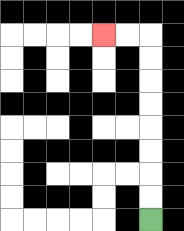{'start': '[6, 9]', 'end': '[4, 1]', 'path_directions': 'U,U,U,U,U,U,U,U,L,L', 'path_coordinates': '[[6, 9], [6, 8], [6, 7], [6, 6], [6, 5], [6, 4], [6, 3], [6, 2], [6, 1], [5, 1], [4, 1]]'}